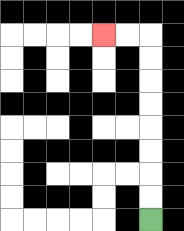{'start': '[6, 9]', 'end': '[4, 1]', 'path_directions': 'U,U,U,U,U,U,U,U,L,L', 'path_coordinates': '[[6, 9], [6, 8], [6, 7], [6, 6], [6, 5], [6, 4], [6, 3], [6, 2], [6, 1], [5, 1], [4, 1]]'}